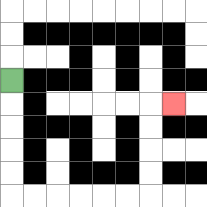{'start': '[0, 3]', 'end': '[7, 4]', 'path_directions': 'D,D,D,D,D,R,R,R,R,R,R,U,U,U,U,R', 'path_coordinates': '[[0, 3], [0, 4], [0, 5], [0, 6], [0, 7], [0, 8], [1, 8], [2, 8], [3, 8], [4, 8], [5, 8], [6, 8], [6, 7], [6, 6], [6, 5], [6, 4], [7, 4]]'}